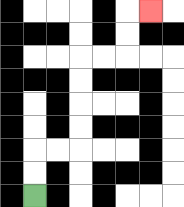{'start': '[1, 8]', 'end': '[6, 0]', 'path_directions': 'U,U,R,R,U,U,U,U,R,R,U,U,R', 'path_coordinates': '[[1, 8], [1, 7], [1, 6], [2, 6], [3, 6], [3, 5], [3, 4], [3, 3], [3, 2], [4, 2], [5, 2], [5, 1], [5, 0], [6, 0]]'}